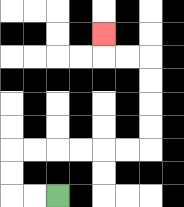{'start': '[2, 8]', 'end': '[4, 1]', 'path_directions': 'L,L,U,U,R,R,R,R,R,R,U,U,U,U,L,L,U', 'path_coordinates': '[[2, 8], [1, 8], [0, 8], [0, 7], [0, 6], [1, 6], [2, 6], [3, 6], [4, 6], [5, 6], [6, 6], [6, 5], [6, 4], [6, 3], [6, 2], [5, 2], [4, 2], [4, 1]]'}